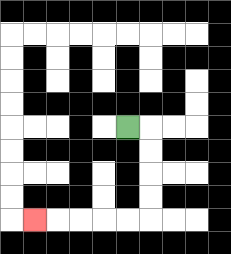{'start': '[5, 5]', 'end': '[1, 9]', 'path_directions': 'R,D,D,D,D,L,L,L,L,L', 'path_coordinates': '[[5, 5], [6, 5], [6, 6], [6, 7], [6, 8], [6, 9], [5, 9], [4, 9], [3, 9], [2, 9], [1, 9]]'}